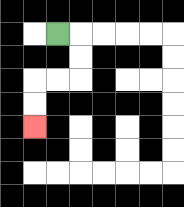{'start': '[2, 1]', 'end': '[1, 5]', 'path_directions': 'R,D,D,L,L,D,D', 'path_coordinates': '[[2, 1], [3, 1], [3, 2], [3, 3], [2, 3], [1, 3], [1, 4], [1, 5]]'}